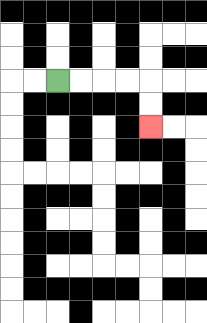{'start': '[2, 3]', 'end': '[6, 5]', 'path_directions': 'R,R,R,R,D,D', 'path_coordinates': '[[2, 3], [3, 3], [4, 3], [5, 3], [6, 3], [6, 4], [6, 5]]'}